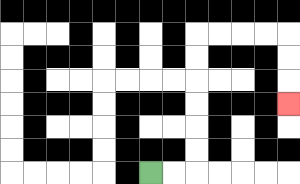{'start': '[6, 7]', 'end': '[12, 4]', 'path_directions': 'R,R,U,U,U,U,U,U,R,R,R,R,D,D,D', 'path_coordinates': '[[6, 7], [7, 7], [8, 7], [8, 6], [8, 5], [8, 4], [8, 3], [8, 2], [8, 1], [9, 1], [10, 1], [11, 1], [12, 1], [12, 2], [12, 3], [12, 4]]'}